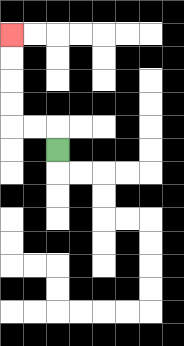{'start': '[2, 6]', 'end': '[0, 1]', 'path_directions': 'U,L,L,U,U,U,U', 'path_coordinates': '[[2, 6], [2, 5], [1, 5], [0, 5], [0, 4], [0, 3], [0, 2], [0, 1]]'}